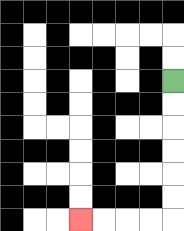{'start': '[7, 3]', 'end': '[3, 9]', 'path_directions': 'D,D,D,D,D,D,L,L,L,L', 'path_coordinates': '[[7, 3], [7, 4], [7, 5], [7, 6], [7, 7], [7, 8], [7, 9], [6, 9], [5, 9], [4, 9], [3, 9]]'}